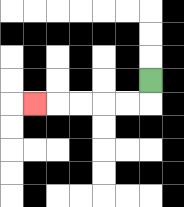{'start': '[6, 3]', 'end': '[1, 4]', 'path_directions': 'D,L,L,L,L,L', 'path_coordinates': '[[6, 3], [6, 4], [5, 4], [4, 4], [3, 4], [2, 4], [1, 4]]'}